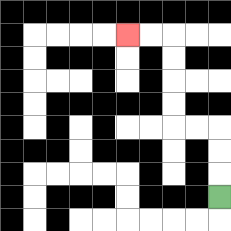{'start': '[9, 8]', 'end': '[5, 1]', 'path_directions': 'U,U,U,L,L,U,U,U,U,L,L', 'path_coordinates': '[[9, 8], [9, 7], [9, 6], [9, 5], [8, 5], [7, 5], [7, 4], [7, 3], [7, 2], [7, 1], [6, 1], [5, 1]]'}